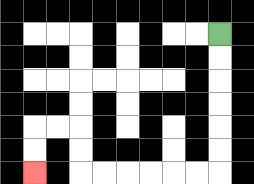{'start': '[9, 1]', 'end': '[1, 7]', 'path_directions': 'D,D,D,D,D,D,L,L,L,L,L,L,U,U,L,L,D,D', 'path_coordinates': '[[9, 1], [9, 2], [9, 3], [9, 4], [9, 5], [9, 6], [9, 7], [8, 7], [7, 7], [6, 7], [5, 7], [4, 7], [3, 7], [3, 6], [3, 5], [2, 5], [1, 5], [1, 6], [1, 7]]'}